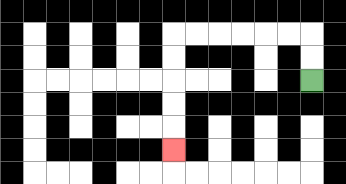{'start': '[13, 3]', 'end': '[7, 6]', 'path_directions': 'U,U,L,L,L,L,L,L,D,D,D,D,D', 'path_coordinates': '[[13, 3], [13, 2], [13, 1], [12, 1], [11, 1], [10, 1], [9, 1], [8, 1], [7, 1], [7, 2], [7, 3], [7, 4], [7, 5], [7, 6]]'}